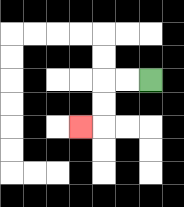{'start': '[6, 3]', 'end': '[3, 5]', 'path_directions': 'L,L,D,D,L', 'path_coordinates': '[[6, 3], [5, 3], [4, 3], [4, 4], [4, 5], [3, 5]]'}